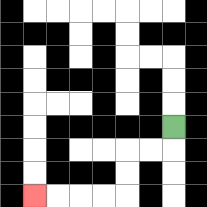{'start': '[7, 5]', 'end': '[1, 8]', 'path_directions': 'D,L,L,D,D,L,L,L,L', 'path_coordinates': '[[7, 5], [7, 6], [6, 6], [5, 6], [5, 7], [5, 8], [4, 8], [3, 8], [2, 8], [1, 8]]'}